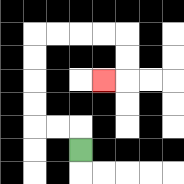{'start': '[3, 6]', 'end': '[4, 3]', 'path_directions': 'U,L,L,U,U,U,U,R,R,R,R,D,D,L', 'path_coordinates': '[[3, 6], [3, 5], [2, 5], [1, 5], [1, 4], [1, 3], [1, 2], [1, 1], [2, 1], [3, 1], [4, 1], [5, 1], [5, 2], [5, 3], [4, 3]]'}